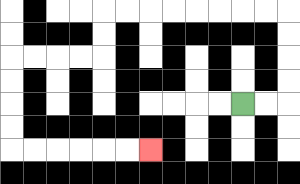{'start': '[10, 4]', 'end': '[6, 6]', 'path_directions': 'R,R,U,U,U,U,L,L,L,L,L,L,L,L,D,D,L,L,L,L,D,D,D,D,R,R,R,R,R,R', 'path_coordinates': '[[10, 4], [11, 4], [12, 4], [12, 3], [12, 2], [12, 1], [12, 0], [11, 0], [10, 0], [9, 0], [8, 0], [7, 0], [6, 0], [5, 0], [4, 0], [4, 1], [4, 2], [3, 2], [2, 2], [1, 2], [0, 2], [0, 3], [0, 4], [0, 5], [0, 6], [1, 6], [2, 6], [3, 6], [4, 6], [5, 6], [6, 6]]'}